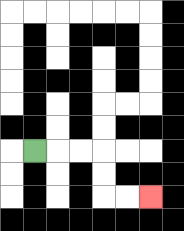{'start': '[1, 6]', 'end': '[6, 8]', 'path_directions': 'R,R,R,D,D,R,R', 'path_coordinates': '[[1, 6], [2, 6], [3, 6], [4, 6], [4, 7], [4, 8], [5, 8], [6, 8]]'}